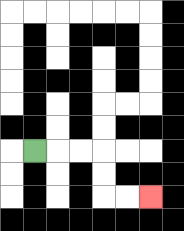{'start': '[1, 6]', 'end': '[6, 8]', 'path_directions': 'R,R,R,D,D,R,R', 'path_coordinates': '[[1, 6], [2, 6], [3, 6], [4, 6], [4, 7], [4, 8], [5, 8], [6, 8]]'}